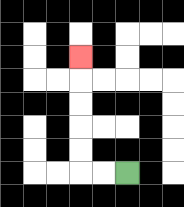{'start': '[5, 7]', 'end': '[3, 2]', 'path_directions': 'L,L,U,U,U,U,U', 'path_coordinates': '[[5, 7], [4, 7], [3, 7], [3, 6], [3, 5], [3, 4], [3, 3], [3, 2]]'}